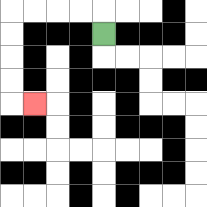{'start': '[4, 1]', 'end': '[1, 4]', 'path_directions': 'U,L,L,L,L,D,D,D,D,R', 'path_coordinates': '[[4, 1], [4, 0], [3, 0], [2, 0], [1, 0], [0, 0], [0, 1], [0, 2], [0, 3], [0, 4], [1, 4]]'}